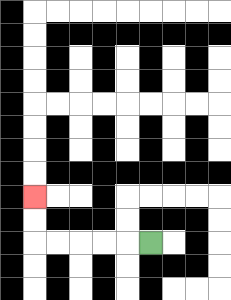{'start': '[6, 10]', 'end': '[1, 8]', 'path_directions': 'L,L,L,L,L,U,U', 'path_coordinates': '[[6, 10], [5, 10], [4, 10], [3, 10], [2, 10], [1, 10], [1, 9], [1, 8]]'}